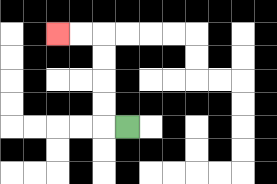{'start': '[5, 5]', 'end': '[2, 1]', 'path_directions': 'L,U,U,U,U,L,L', 'path_coordinates': '[[5, 5], [4, 5], [4, 4], [4, 3], [4, 2], [4, 1], [3, 1], [2, 1]]'}